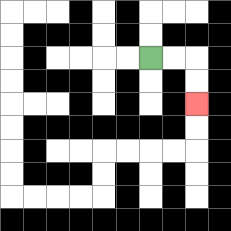{'start': '[6, 2]', 'end': '[8, 4]', 'path_directions': 'R,R,D,D', 'path_coordinates': '[[6, 2], [7, 2], [8, 2], [8, 3], [8, 4]]'}